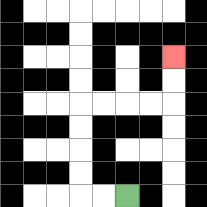{'start': '[5, 8]', 'end': '[7, 2]', 'path_directions': 'L,L,U,U,U,U,R,R,R,R,U,U', 'path_coordinates': '[[5, 8], [4, 8], [3, 8], [3, 7], [3, 6], [3, 5], [3, 4], [4, 4], [5, 4], [6, 4], [7, 4], [7, 3], [7, 2]]'}